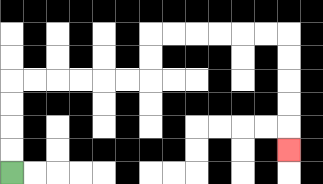{'start': '[0, 7]', 'end': '[12, 6]', 'path_directions': 'U,U,U,U,R,R,R,R,R,R,U,U,R,R,R,R,R,R,D,D,D,D,D', 'path_coordinates': '[[0, 7], [0, 6], [0, 5], [0, 4], [0, 3], [1, 3], [2, 3], [3, 3], [4, 3], [5, 3], [6, 3], [6, 2], [6, 1], [7, 1], [8, 1], [9, 1], [10, 1], [11, 1], [12, 1], [12, 2], [12, 3], [12, 4], [12, 5], [12, 6]]'}